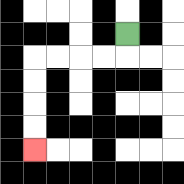{'start': '[5, 1]', 'end': '[1, 6]', 'path_directions': 'D,L,L,L,L,D,D,D,D', 'path_coordinates': '[[5, 1], [5, 2], [4, 2], [3, 2], [2, 2], [1, 2], [1, 3], [1, 4], [1, 5], [1, 6]]'}